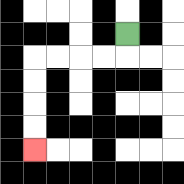{'start': '[5, 1]', 'end': '[1, 6]', 'path_directions': 'D,L,L,L,L,D,D,D,D', 'path_coordinates': '[[5, 1], [5, 2], [4, 2], [3, 2], [2, 2], [1, 2], [1, 3], [1, 4], [1, 5], [1, 6]]'}